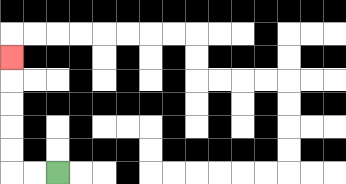{'start': '[2, 7]', 'end': '[0, 2]', 'path_directions': 'L,L,U,U,U,U,U', 'path_coordinates': '[[2, 7], [1, 7], [0, 7], [0, 6], [0, 5], [0, 4], [0, 3], [0, 2]]'}